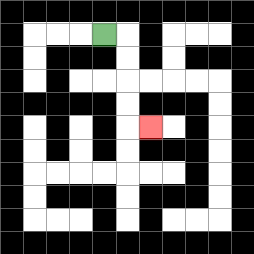{'start': '[4, 1]', 'end': '[6, 5]', 'path_directions': 'R,D,D,D,D,R', 'path_coordinates': '[[4, 1], [5, 1], [5, 2], [5, 3], [5, 4], [5, 5], [6, 5]]'}